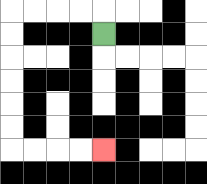{'start': '[4, 1]', 'end': '[4, 6]', 'path_directions': 'U,L,L,L,L,D,D,D,D,D,D,R,R,R,R', 'path_coordinates': '[[4, 1], [4, 0], [3, 0], [2, 0], [1, 0], [0, 0], [0, 1], [0, 2], [0, 3], [0, 4], [0, 5], [0, 6], [1, 6], [2, 6], [3, 6], [4, 6]]'}